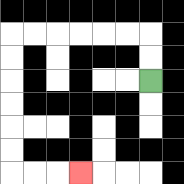{'start': '[6, 3]', 'end': '[3, 7]', 'path_directions': 'U,U,L,L,L,L,L,L,D,D,D,D,D,D,R,R,R', 'path_coordinates': '[[6, 3], [6, 2], [6, 1], [5, 1], [4, 1], [3, 1], [2, 1], [1, 1], [0, 1], [0, 2], [0, 3], [0, 4], [0, 5], [0, 6], [0, 7], [1, 7], [2, 7], [3, 7]]'}